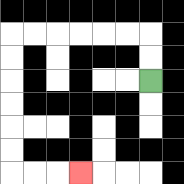{'start': '[6, 3]', 'end': '[3, 7]', 'path_directions': 'U,U,L,L,L,L,L,L,D,D,D,D,D,D,R,R,R', 'path_coordinates': '[[6, 3], [6, 2], [6, 1], [5, 1], [4, 1], [3, 1], [2, 1], [1, 1], [0, 1], [0, 2], [0, 3], [0, 4], [0, 5], [0, 6], [0, 7], [1, 7], [2, 7], [3, 7]]'}